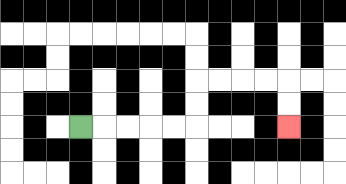{'start': '[3, 5]', 'end': '[12, 5]', 'path_directions': 'R,R,R,R,R,U,U,R,R,R,R,D,D', 'path_coordinates': '[[3, 5], [4, 5], [5, 5], [6, 5], [7, 5], [8, 5], [8, 4], [8, 3], [9, 3], [10, 3], [11, 3], [12, 3], [12, 4], [12, 5]]'}